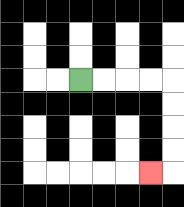{'start': '[3, 3]', 'end': '[6, 7]', 'path_directions': 'R,R,R,R,D,D,D,D,L', 'path_coordinates': '[[3, 3], [4, 3], [5, 3], [6, 3], [7, 3], [7, 4], [7, 5], [7, 6], [7, 7], [6, 7]]'}